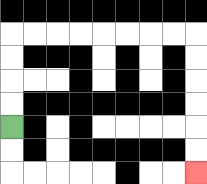{'start': '[0, 5]', 'end': '[8, 7]', 'path_directions': 'U,U,U,U,R,R,R,R,R,R,R,R,D,D,D,D,D,D', 'path_coordinates': '[[0, 5], [0, 4], [0, 3], [0, 2], [0, 1], [1, 1], [2, 1], [3, 1], [4, 1], [5, 1], [6, 1], [7, 1], [8, 1], [8, 2], [8, 3], [8, 4], [8, 5], [8, 6], [8, 7]]'}